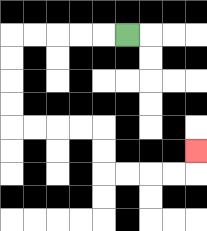{'start': '[5, 1]', 'end': '[8, 6]', 'path_directions': 'L,L,L,L,L,D,D,D,D,R,R,R,R,D,D,R,R,R,R,U', 'path_coordinates': '[[5, 1], [4, 1], [3, 1], [2, 1], [1, 1], [0, 1], [0, 2], [0, 3], [0, 4], [0, 5], [1, 5], [2, 5], [3, 5], [4, 5], [4, 6], [4, 7], [5, 7], [6, 7], [7, 7], [8, 7], [8, 6]]'}